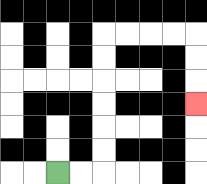{'start': '[2, 7]', 'end': '[8, 4]', 'path_directions': 'R,R,U,U,U,U,U,U,R,R,R,R,D,D,D', 'path_coordinates': '[[2, 7], [3, 7], [4, 7], [4, 6], [4, 5], [4, 4], [4, 3], [4, 2], [4, 1], [5, 1], [6, 1], [7, 1], [8, 1], [8, 2], [8, 3], [8, 4]]'}